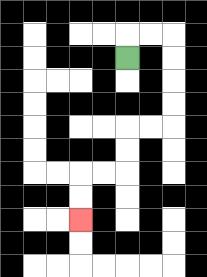{'start': '[5, 2]', 'end': '[3, 9]', 'path_directions': 'U,R,R,D,D,D,D,L,L,D,D,L,L,D,D', 'path_coordinates': '[[5, 2], [5, 1], [6, 1], [7, 1], [7, 2], [7, 3], [7, 4], [7, 5], [6, 5], [5, 5], [5, 6], [5, 7], [4, 7], [3, 7], [3, 8], [3, 9]]'}